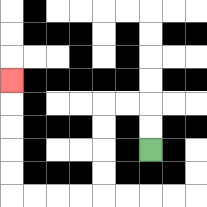{'start': '[6, 6]', 'end': '[0, 3]', 'path_directions': 'U,U,L,L,D,D,D,D,L,L,L,L,U,U,U,U,U', 'path_coordinates': '[[6, 6], [6, 5], [6, 4], [5, 4], [4, 4], [4, 5], [4, 6], [4, 7], [4, 8], [3, 8], [2, 8], [1, 8], [0, 8], [0, 7], [0, 6], [0, 5], [0, 4], [0, 3]]'}